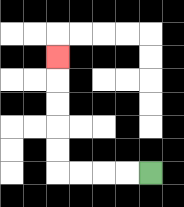{'start': '[6, 7]', 'end': '[2, 2]', 'path_directions': 'L,L,L,L,U,U,U,U,U', 'path_coordinates': '[[6, 7], [5, 7], [4, 7], [3, 7], [2, 7], [2, 6], [2, 5], [2, 4], [2, 3], [2, 2]]'}